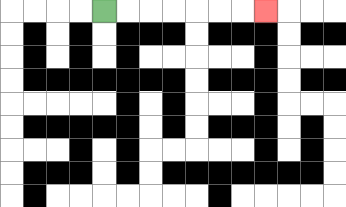{'start': '[4, 0]', 'end': '[11, 0]', 'path_directions': 'R,R,R,R,R,R,R', 'path_coordinates': '[[4, 0], [5, 0], [6, 0], [7, 0], [8, 0], [9, 0], [10, 0], [11, 0]]'}